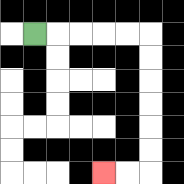{'start': '[1, 1]', 'end': '[4, 7]', 'path_directions': 'R,R,R,R,R,D,D,D,D,D,D,L,L', 'path_coordinates': '[[1, 1], [2, 1], [3, 1], [4, 1], [5, 1], [6, 1], [6, 2], [6, 3], [6, 4], [6, 5], [6, 6], [6, 7], [5, 7], [4, 7]]'}